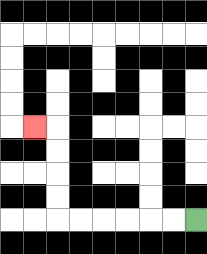{'start': '[8, 9]', 'end': '[1, 5]', 'path_directions': 'L,L,L,L,L,L,U,U,U,U,L', 'path_coordinates': '[[8, 9], [7, 9], [6, 9], [5, 9], [4, 9], [3, 9], [2, 9], [2, 8], [2, 7], [2, 6], [2, 5], [1, 5]]'}